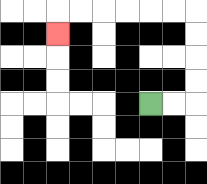{'start': '[6, 4]', 'end': '[2, 1]', 'path_directions': 'R,R,U,U,U,U,L,L,L,L,L,L,D', 'path_coordinates': '[[6, 4], [7, 4], [8, 4], [8, 3], [8, 2], [8, 1], [8, 0], [7, 0], [6, 0], [5, 0], [4, 0], [3, 0], [2, 0], [2, 1]]'}